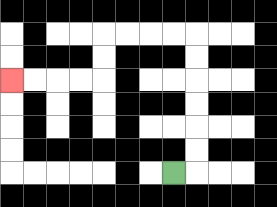{'start': '[7, 7]', 'end': '[0, 3]', 'path_directions': 'R,U,U,U,U,U,U,L,L,L,L,D,D,L,L,L,L', 'path_coordinates': '[[7, 7], [8, 7], [8, 6], [8, 5], [8, 4], [8, 3], [8, 2], [8, 1], [7, 1], [6, 1], [5, 1], [4, 1], [4, 2], [4, 3], [3, 3], [2, 3], [1, 3], [0, 3]]'}